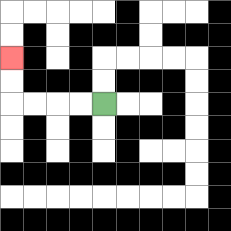{'start': '[4, 4]', 'end': '[0, 2]', 'path_directions': 'L,L,L,L,U,U', 'path_coordinates': '[[4, 4], [3, 4], [2, 4], [1, 4], [0, 4], [0, 3], [0, 2]]'}